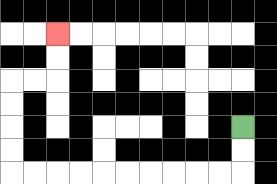{'start': '[10, 5]', 'end': '[2, 1]', 'path_directions': 'D,D,L,L,L,L,L,L,L,L,L,L,U,U,U,U,R,R,U,U', 'path_coordinates': '[[10, 5], [10, 6], [10, 7], [9, 7], [8, 7], [7, 7], [6, 7], [5, 7], [4, 7], [3, 7], [2, 7], [1, 7], [0, 7], [0, 6], [0, 5], [0, 4], [0, 3], [1, 3], [2, 3], [2, 2], [2, 1]]'}